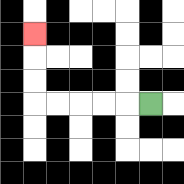{'start': '[6, 4]', 'end': '[1, 1]', 'path_directions': 'L,L,L,L,L,U,U,U', 'path_coordinates': '[[6, 4], [5, 4], [4, 4], [3, 4], [2, 4], [1, 4], [1, 3], [1, 2], [1, 1]]'}